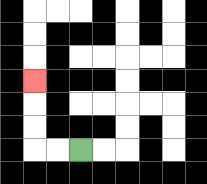{'start': '[3, 6]', 'end': '[1, 3]', 'path_directions': 'L,L,U,U,U', 'path_coordinates': '[[3, 6], [2, 6], [1, 6], [1, 5], [1, 4], [1, 3]]'}